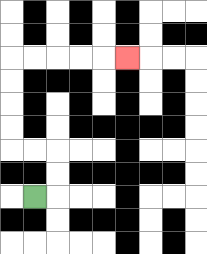{'start': '[1, 8]', 'end': '[5, 2]', 'path_directions': 'R,U,U,L,L,U,U,U,U,R,R,R,R,R', 'path_coordinates': '[[1, 8], [2, 8], [2, 7], [2, 6], [1, 6], [0, 6], [0, 5], [0, 4], [0, 3], [0, 2], [1, 2], [2, 2], [3, 2], [4, 2], [5, 2]]'}